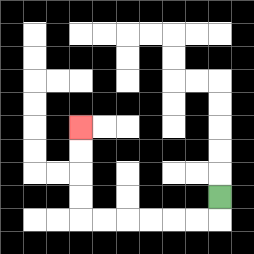{'start': '[9, 8]', 'end': '[3, 5]', 'path_directions': 'D,L,L,L,L,L,L,U,U,U,U', 'path_coordinates': '[[9, 8], [9, 9], [8, 9], [7, 9], [6, 9], [5, 9], [4, 9], [3, 9], [3, 8], [3, 7], [3, 6], [3, 5]]'}